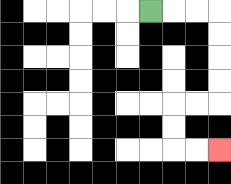{'start': '[6, 0]', 'end': '[9, 6]', 'path_directions': 'R,R,R,D,D,D,D,L,L,D,D,R,R', 'path_coordinates': '[[6, 0], [7, 0], [8, 0], [9, 0], [9, 1], [9, 2], [9, 3], [9, 4], [8, 4], [7, 4], [7, 5], [7, 6], [8, 6], [9, 6]]'}